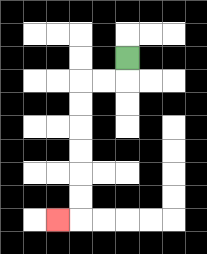{'start': '[5, 2]', 'end': '[2, 9]', 'path_directions': 'D,L,L,D,D,D,D,D,D,L', 'path_coordinates': '[[5, 2], [5, 3], [4, 3], [3, 3], [3, 4], [3, 5], [3, 6], [3, 7], [3, 8], [3, 9], [2, 9]]'}